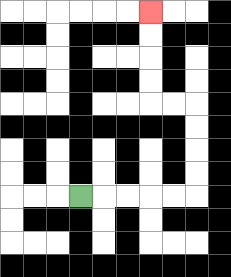{'start': '[3, 8]', 'end': '[6, 0]', 'path_directions': 'R,R,R,R,R,U,U,U,U,L,L,U,U,U,U', 'path_coordinates': '[[3, 8], [4, 8], [5, 8], [6, 8], [7, 8], [8, 8], [8, 7], [8, 6], [8, 5], [8, 4], [7, 4], [6, 4], [6, 3], [6, 2], [6, 1], [6, 0]]'}